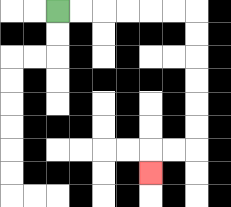{'start': '[2, 0]', 'end': '[6, 7]', 'path_directions': 'R,R,R,R,R,R,D,D,D,D,D,D,L,L,D', 'path_coordinates': '[[2, 0], [3, 0], [4, 0], [5, 0], [6, 0], [7, 0], [8, 0], [8, 1], [8, 2], [8, 3], [8, 4], [8, 5], [8, 6], [7, 6], [6, 6], [6, 7]]'}